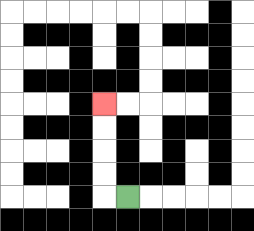{'start': '[5, 8]', 'end': '[4, 4]', 'path_directions': 'L,U,U,U,U', 'path_coordinates': '[[5, 8], [4, 8], [4, 7], [4, 6], [4, 5], [4, 4]]'}